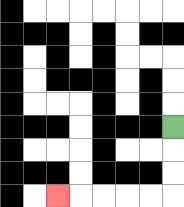{'start': '[7, 5]', 'end': '[2, 8]', 'path_directions': 'D,D,D,L,L,L,L,L', 'path_coordinates': '[[7, 5], [7, 6], [7, 7], [7, 8], [6, 8], [5, 8], [4, 8], [3, 8], [2, 8]]'}